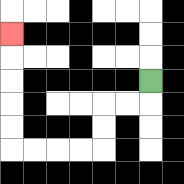{'start': '[6, 3]', 'end': '[0, 1]', 'path_directions': 'D,L,L,D,D,L,L,L,L,U,U,U,U,U', 'path_coordinates': '[[6, 3], [6, 4], [5, 4], [4, 4], [4, 5], [4, 6], [3, 6], [2, 6], [1, 6], [0, 6], [0, 5], [0, 4], [0, 3], [0, 2], [0, 1]]'}